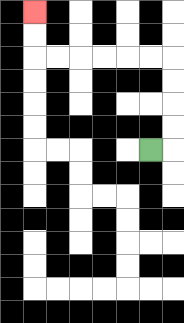{'start': '[6, 6]', 'end': '[1, 0]', 'path_directions': 'R,U,U,U,U,L,L,L,L,L,L,U,U', 'path_coordinates': '[[6, 6], [7, 6], [7, 5], [7, 4], [7, 3], [7, 2], [6, 2], [5, 2], [4, 2], [3, 2], [2, 2], [1, 2], [1, 1], [1, 0]]'}